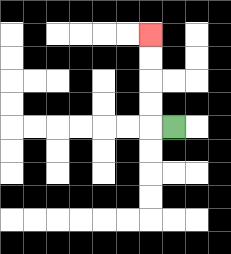{'start': '[7, 5]', 'end': '[6, 1]', 'path_directions': 'L,U,U,U,U', 'path_coordinates': '[[7, 5], [6, 5], [6, 4], [6, 3], [6, 2], [6, 1]]'}